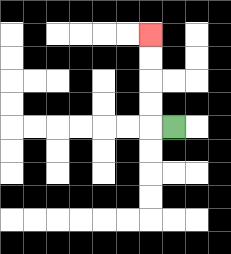{'start': '[7, 5]', 'end': '[6, 1]', 'path_directions': 'L,U,U,U,U', 'path_coordinates': '[[7, 5], [6, 5], [6, 4], [6, 3], [6, 2], [6, 1]]'}